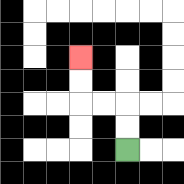{'start': '[5, 6]', 'end': '[3, 2]', 'path_directions': 'U,U,L,L,U,U', 'path_coordinates': '[[5, 6], [5, 5], [5, 4], [4, 4], [3, 4], [3, 3], [3, 2]]'}